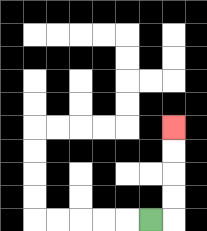{'start': '[6, 9]', 'end': '[7, 5]', 'path_directions': 'R,U,U,U,U', 'path_coordinates': '[[6, 9], [7, 9], [7, 8], [7, 7], [7, 6], [7, 5]]'}